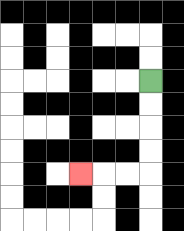{'start': '[6, 3]', 'end': '[3, 7]', 'path_directions': 'D,D,D,D,L,L,L', 'path_coordinates': '[[6, 3], [6, 4], [6, 5], [6, 6], [6, 7], [5, 7], [4, 7], [3, 7]]'}